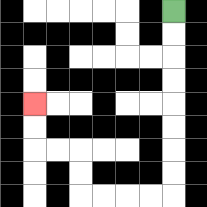{'start': '[7, 0]', 'end': '[1, 4]', 'path_directions': 'D,D,D,D,D,D,D,D,L,L,L,L,U,U,L,L,U,U', 'path_coordinates': '[[7, 0], [7, 1], [7, 2], [7, 3], [7, 4], [7, 5], [7, 6], [7, 7], [7, 8], [6, 8], [5, 8], [4, 8], [3, 8], [3, 7], [3, 6], [2, 6], [1, 6], [1, 5], [1, 4]]'}